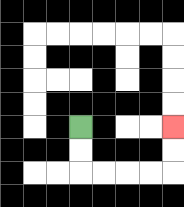{'start': '[3, 5]', 'end': '[7, 5]', 'path_directions': 'D,D,R,R,R,R,U,U', 'path_coordinates': '[[3, 5], [3, 6], [3, 7], [4, 7], [5, 7], [6, 7], [7, 7], [7, 6], [7, 5]]'}